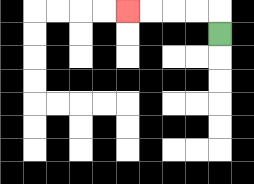{'start': '[9, 1]', 'end': '[5, 0]', 'path_directions': 'U,L,L,L,L', 'path_coordinates': '[[9, 1], [9, 0], [8, 0], [7, 0], [6, 0], [5, 0]]'}